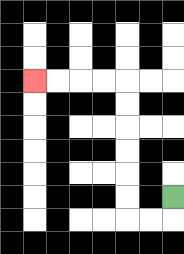{'start': '[7, 8]', 'end': '[1, 3]', 'path_directions': 'D,L,L,U,U,U,U,U,U,L,L,L,L', 'path_coordinates': '[[7, 8], [7, 9], [6, 9], [5, 9], [5, 8], [5, 7], [5, 6], [5, 5], [5, 4], [5, 3], [4, 3], [3, 3], [2, 3], [1, 3]]'}